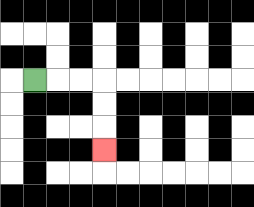{'start': '[1, 3]', 'end': '[4, 6]', 'path_directions': 'R,R,R,D,D,D', 'path_coordinates': '[[1, 3], [2, 3], [3, 3], [4, 3], [4, 4], [4, 5], [4, 6]]'}